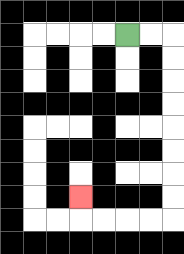{'start': '[5, 1]', 'end': '[3, 8]', 'path_directions': 'R,R,D,D,D,D,D,D,D,D,L,L,L,L,U', 'path_coordinates': '[[5, 1], [6, 1], [7, 1], [7, 2], [7, 3], [7, 4], [7, 5], [7, 6], [7, 7], [7, 8], [7, 9], [6, 9], [5, 9], [4, 9], [3, 9], [3, 8]]'}